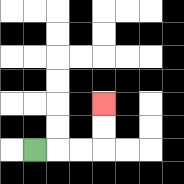{'start': '[1, 6]', 'end': '[4, 4]', 'path_directions': 'R,R,R,U,U', 'path_coordinates': '[[1, 6], [2, 6], [3, 6], [4, 6], [4, 5], [4, 4]]'}